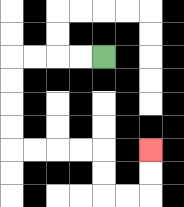{'start': '[4, 2]', 'end': '[6, 6]', 'path_directions': 'L,L,L,L,D,D,D,D,R,R,R,R,D,D,R,R,U,U', 'path_coordinates': '[[4, 2], [3, 2], [2, 2], [1, 2], [0, 2], [0, 3], [0, 4], [0, 5], [0, 6], [1, 6], [2, 6], [3, 6], [4, 6], [4, 7], [4, 8], [5, 8], [6, 8], [6, 7], [6, 6]]'}